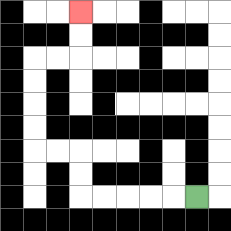{'start': '[8, 8]', 'end': '[3, 0]', 'path_directions': 'L,L,L,L,L,U,U,L,L,U,U,U,U,R,R,U,U', 'path_coordinates': '[[8, 8], [7, 8], [6, 8], [5, 8], [4, 8], [3, 8], [3, 7], [3, 6], [2, 6], [1, 6], [1, 5], [1, 4], [1, 3], [1, 2], [2, 2], [3, 2], [3, 1], [3, 0]]'}